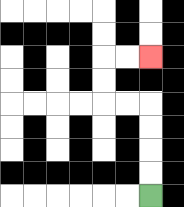{'start': '[6, 8]', 'end': '[6, 2]', 'path_directions': 'U,U,U,U,L,L,U,U,R,R', 'path_coordinates': '[[6, 8], [6, 7], [6, 6], [6, 5], [6, 4], [5, 4], [4, 4], [4, 3], [4, 2], [5, 2], [6, 2]]'}